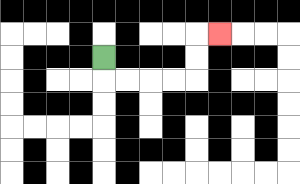{'start': '[4, 2]', 'end': '[9, 1]', 'path_directions': 'D,R,R,R,R,U,U,R', 'path_coordinates': '[[4, 2], [4, 3], [5, 3], [6, 3], [7, 3], [8, 3], [8, 2], [8, 1], [9, 1]]'}